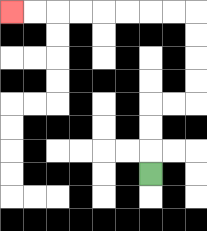{'start': '[6, 7]', 'end': '[0, 0]', 'path_directions': 'U,U,U,R,R,U,U,U,U,L,L,L,L,L,L,L,L', 'path_coordinates': '[[6, 7], [6, 6], [6, 5], [6, 4], [7, 4], [8, 4], [8, 3], [8, 2], [8, 1], [8, 0], [7, 0], [6, 0], [5, 0], [4, 0], [3, 0], [2, 0], [1, 0], [0, 0]]'}